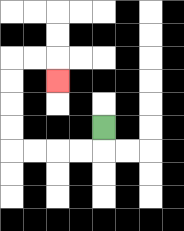{'start': '[4, 5]', 'end': '[2, 3]', 'path_directions': 'D,L,L,L,L,U,U,U,U,R,R,D', 'path_coordinates': '[[4, 5], [4, 6], [3, 6], [2, 6], [1, 6], [0, 6], [0, 5], [0, 4], [0, 3], [0, 2], [1, 2], [2, 2], [2, 3]]'}